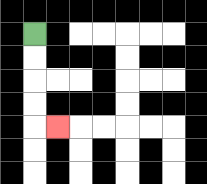{'start': '[1, 1]', 'end': '[2, 5]', 'path_directions': 'D,D,D,D,R', 'path_coordinates': '[[1, 1], [1, 2], [1, 3], [1, 4], [1, 5], [2, 5]]'}